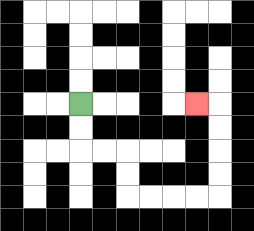{'start': '[3, 4]', 'end': '[8, 4]', 'path_directions': 'D,D,R,R,D,D,R,R,R,R,U,U,U,U,L', 'path_coordinates': '[[3, 4], [3, 5], [3, 6], [4, 6], [5, 6], [5, 7], [5, 8], [6, 8], [7, 8], [8, 8], [9, 8], [9, 7], [9, 6], [9, 5], [9, 4], [8, 4]]'}